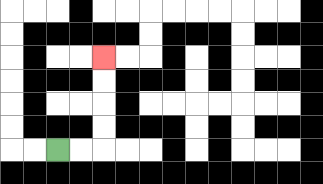{'start': '[2, 6]', 'end': '[4, 2]', 'path_directions': 'R,R,U,U,U,U', 'path_coordinates': '[[2, 6], [3, 6], [4, 6], [4, 5], [4, 4], [4, 3], [4, 2]]'}